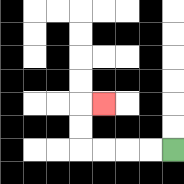{'start': '[7, 6]', 'end': '[4, 4]', 'path_directions': 'L,L,L,L,U,U,R', 'path_coordinates': '[[7, 6], [6, 6], [5, 6], [4, 6], [3, 6], [3, 5], [3, 4], [4, 4]]'}